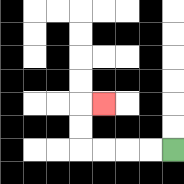{'start': '[7, 6]', 'end': '[4, 4]', 'path_directions': 'L,L,L,L,U,U,R', 'path_coordinates': '[[7, 6], [6, 6], [5, 6], [4, 6], [3, 6], [3, 5], [3, 4], [4, 4]]'}